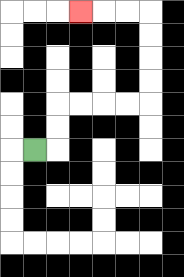{'start': '[1, 6]', 'end': '[3, 0]', 'path_directions': 'R,U,U,R,R,R,R,U,U,U,U,L,L,L', 'path_coordinates': '[[1, 6], [2, 6], [2, 5], [2, 4], [3, 4], [4, 4], [5, 4], [6, 4], [6, 3], [6, 2], [6, 1], [6, 0], [5, 0], [4, 0], [3, 0]]'}